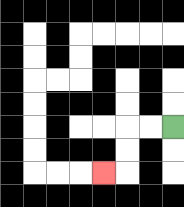{'start': '[7, 5]', 'end': '[4, 7]', 'path_directions': 'L,L,D,D,L', 'path_coordinates': '[[7, 5], [6, 5], [5, 5], [5, 6], [5, 7], [4, 7]]'}